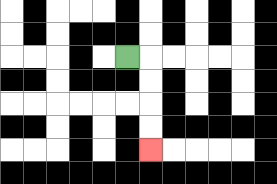{'start': '[5, 2]', 'end': '[6, 6]', 'path_directions': 'R,D,D,D,D', 'path_coordinates': '[[5, 2], [6, 2], [6, 3], [6, 4], [6, 5], [6, 6]]'}